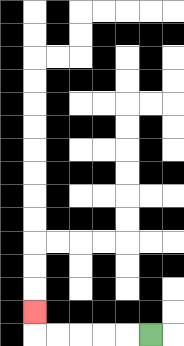{'start': '[6, 14]', 'end': '[1, 13]', 'path_directions': 'L,L,L,L,L,U', 'path_coordinates': '[[6, 14], [5, 14], [4, 14], [3, 14], [2, 14], [1, 14], [1, 13]]'}